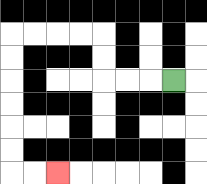{'start': '[7, 3]', 'end': '[2, 7]', 'path_directions': 'L,L,L,U,U,L,L,L,L,D,D,D,D,D,D,R,R', 'path_coordinates': '[[7, 3], [6, 3], [5, 3], [4, 3], [4, 2], [4, 1], [3, 1], [2, 1], [1, 1], [0, 1], [0, 2], [0, 3], [0, 4], [0, 5], [0, 6], [0, 7], [1, 7], [2, 7]]'}